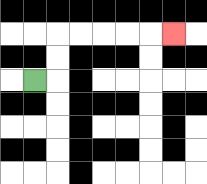{'start': '[1, 3]', 'end': '[7, 1]', 'path_directions': 'R,U,U,R,R,R,R,R', 'path_coordinates': '[[1, 3], [2, 3], [2, 2], [2, 1], [3, 1], [4, 1], [5, 1], [6, 1], [7, 1]]'}